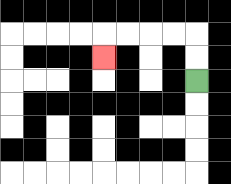{'start': '[8, 3]', 'end': '[4, 2]', 'path_directions': 'U,U,L,L,L,L,D', 'path_coordinates': '[[8, 3], [8, 2], [8, 1], [7, 1], [6, 1], [5, 1], [4, 1], [4, 2]]'}